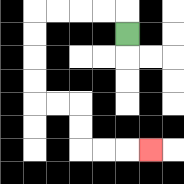{'start': '[5, 1]', 'end': '[6, 6]', 'path_directions': 'U,L,L,L,L,D,D,D,D,R,R,D,D,R,R,R', 'path_coordinates': '[[5, 1], [5, 0], [4, 0], [3, 0], [2, 0], [1, 0], [1, 1], [1, 2], [1, 3], [1, 4], [2, 4], [3, 4], [3, 5], [3, 6], [4, 6], [5, 6], [6, 6]]'}